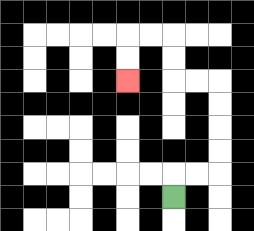{'start': '[7, 8]', 'end': '[5, 3]', 'path_directions': 'U,R,R,U,U,U,U,L,L,U,U,L,L,D,D', 'path_coordinates': '[[7, 8], [7, 7], [8, 7], [9, 7], [9, 6], [9, 5], [9, 4], [9, 3], [8, 3], [7, 3], [7, 2], [7, 1], [6, 1], [5, 1], [5, 2], [5, 3]]'}